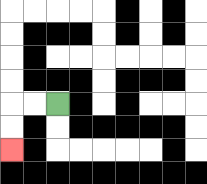{'start': '[2, 4]', 'end': '[0, 6]', 'path_directions': 'L,L,D,D', 'path_coordinates': '[[2, 4], [1, 4], [0, 4], [0, 5], [0, 6]]'}